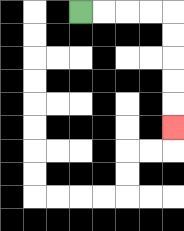{'start': '[3, 0]', 'end': '[7, 5]', 'path_directions': 'R,R,R,R,D,D,D,D,D', 'path_coordinates': '[[3, 0], [4, 0], [5, 0], [6, 0], [7, 0], [7, 1], [7, 2], [7, 3], [7, 4], [7, 5]]'}